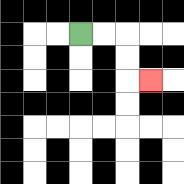{'start': '[3, 1]', 'end': '[6, 3]', 'path_directions': 'R,R,D,D,R', 'path_coordinates': '[[3, 1], [4, 1], [5, 1], [5, 2], [5, 3], [6, 3]]'}